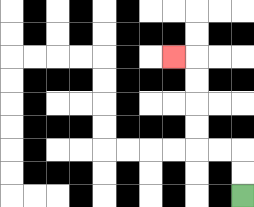{'start': '[10, 8]', 'end': '[7, 2]', 'path_directions': 'U,U,L,L,U,U,U,U,L', 'path_coordinates': '[[10, 8], [10, 7], [10, 6], [9, 6], [8, 6], [8, 5], [8, 4], [8, 3], [8, 2], [7, 2]]'}